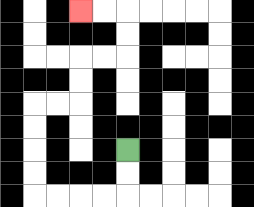{'start': '[5, 6]', 'end': '[3, 0]', 'path_directions': 'D,D,L,L,L,L,U,U,U,U,R,R,U,U,R,R,U,U,L,L', 'path_coordinates': '[[5, 6], [5, 7], [5, 8], [4, 8], [3, 8], [2, 8], [1, 8], [1, 7], [1, 6], [1, 5], [1, 4], [2, 4], [3, 4], [3, 3], [3, 2], [4, 2], [5, 2], [5, 1], [5, 0], [4, 0], [3, 0]]'}